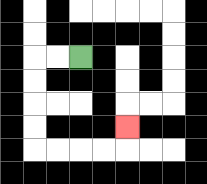{'start': '[3, 2]', 'end': '[5, 5]', 'path_directions': 'L,L,D,D,D,D,R,R,R,R,U', 'path_coordinates': '[[3, 2], [2, 2], [1, 2], [1, 3], [1, 4], [1, 5], [1, 6], [2, 6], [3, 6], [4, 6], [5, 6], [5, 5]]'}